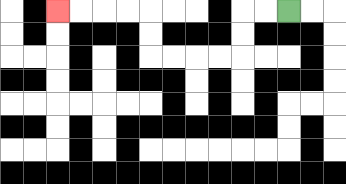{'start': '[12, 0]', 'end': '[2, 0]', 'path_directions': 'L,L,D,D,L,L,L,L,U,U,L,L,L,L', 'path_coordinates': '[[12, 0], [11, 0], [10, 0], [10, 1], [10, 2], [9, 2], [8, 2], [7, 2], [6, 2], [6, 1], [6, 0], [5, 0], [4, 0], [3, 0], [2, 0]]'}